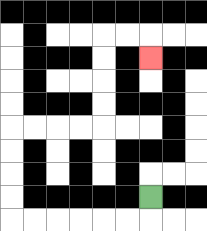{'start': '[6, 8]', 'end': '[6, 2]', 'path_directions': 'D,L,L,L,L,L,L,U,U,U,U,R,R,R,R,U,U,U,U,R,R,D', 'path_coordinates': '[[6, 8], [6, 9], [5, 9], [4, 9], [3, 9], [2, 9], [1, 9], [0, 9], [0, 8], [0, 7], [0, 6], [0, 5], [1, 5], [2, 5], [3, 5], [4, 5], [4, 4], [4, 3], [4, 2], [4, 1], [5, 1], [6, 1], [6, 2]]'}